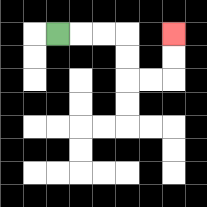{'start': '[2, 1]', 'end': '[7, 1]', 'path_directions': 'R,R,R,D,D,R,R,U,U', 'path_coordinates': '[[2, 1], [3, 1], [4, 1], [5, 1], [5, 2], [5, 3], [6, 3], [7, 3], [7, 2], [7, 1]]'}